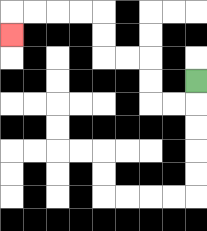{'start': '[8, 3]', 'end': '[0, 1]', 'path_directions': 'D,L,L,U,U,L,L,U,U,L,L,L,L,D', 'path_coordinates': '[[8, 3], [8, 4], [7, 4], [6, 4], [6, 3], [6, 2], [5, 2], [4, 2], [4, 1], [4, 0], [3, 0], [2, 0], [1, 0], [0, 0], [0, 1]]'}